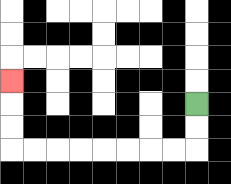{'start': '[8, 4]', 'end': '[0, 3]', 'path_directions': 'D,D,L,L,L,L,L,L,L,L,U,U,U', 'path_coordinates': '[[8, 4], [8, 5], [8, 6], [7, 6], [6, 6], [5, 6], [4, 6], [3, 6], [2, 6], [1, 6], [0, 6], [0, 5], [0, 4], [0, 3]]'}